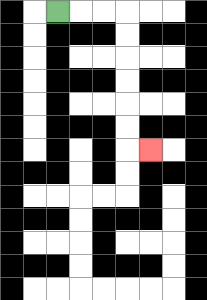{'start': '[2, 0]', 'end': '[6, 6]', 'path_directions': 'R,R,R,D,D,D,D,D,D,R', 'path_coordinates': '[[2, 0], [3, 0], [4, 0], [5, 0], [5, 1], [5, 2], [5, 3], [5, 4], [5, 5], [5, 6], [6, 6]]'}